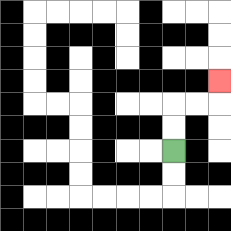{'start': '[7, 6]', 'end': '[9, 3]', 'path_directions': 'U,U,R,R,U', 'path_coordinates': '[[7, 6], [7, 5], [7, 4], [8, 4], [9, 4], [9, 3]]'}